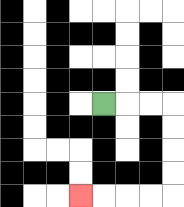{'start': '[4, 4]', 'end': '[3, 8]', 'path_directions': 'R,R,R,D,D,D,D,L,L,L,L', 'path_coordinates': '[[4, 4], [5, 4], [6, 4], [7, 4], [7, 5], [7, 6], [7, 7], [7, 8], [6, 8], [5, 8], [4, 8], [3, 8]]'}